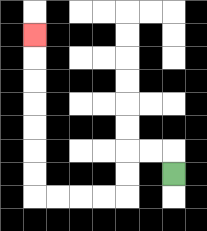{'start': '[7, 7]', 'end': '[1, 1]', 'path_directions': 'U,L,L,D,D,L,L,L,L,U,U,U,U,U,U,U', 'path_coordinates': '[[7, 7], [7, 6], [6, 6], [5, 6], [5, 7], [5, 8], [4, 8], [3, 8], [2, 8], [1, 8], [1, 7], [1, 6], [1, 5], [1, 4], [1, 3], [1, 2], [1, 1]]'}